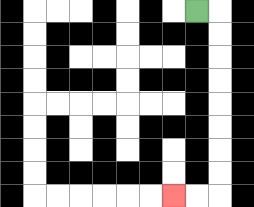{'start': '[8, 0]', 'end': '[7, 8]', 'path_directions': 'R,D,D,D,D,D,D,D,D,L,L', 'path_coordinates': '[[8, 0], [9, 0], [9, 1], [9, 2], [9, 3], [9, 4], [9, 5], [9, 6], [9, 7], [9, 8], [8, 8], [7, 8]]'}